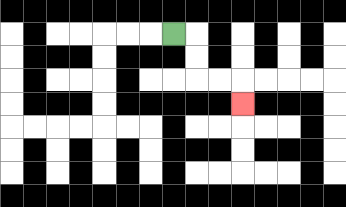{'start': '[7, 1]', 'end': '[10, 4]', 'path_directions': 'R,D,D,R,R,D', 'path_coordinates': '[[7, 1], [8, 1], [8, 2], [8, 3], [9, 3], [10, 3], [10, 4]]'}